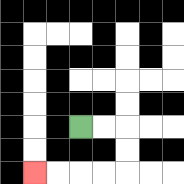{'start': '[3, 5]', 'end': '[1, 7]', 'path_directions': 'R,R,D,D,L,L,L,L', 'path_coordinates': '[[3, 5], [4, 5], [5, 5], [5, 6], [5, 7], [4, 7], [3, 7], [2, 7], [1, 7]]'}